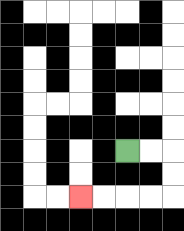{'start': '[5, 6]', 'end': '[3, 8]', 'path_directions': 'R,R,D,D,L,L,L,L', 'path_coordinates': '[[5, 6], [6, 6], [7, 6], [7, 7], [7, 8], [6, 8], [5, 8], [4, 8], [3, 8]]'}